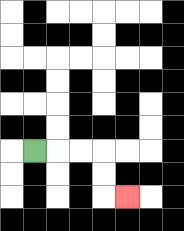{'start': '[1, 6]', 'end': '[5, 8]', 'path_directions': 'R,R,R,D,D,R', 'path_coordinates': '[[1, 6], [2, 6], [3, 6], [4, 6], [4, 7], [4, 8], [5, 8]]'}